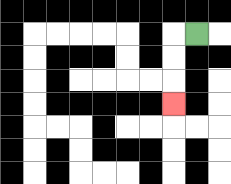{'start': '[8, 1]', 'end': '[7, 4]', 'path_directions': 'L,D,D,D', 'path_coordinates': '[[8, 1], [7, 1], [7, 2], [7, 3], [7, 4]]'}